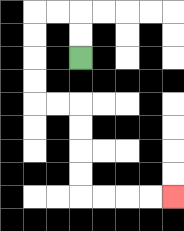{'start': '[3, 2]', 'end': '[7, 8]', 'path_directions': 'U,U,L,L,D,D,D,D,R,R,D,D,D,D,R,R,R,R', 'path_coordinates': '[[3, 2], [3, 1], [3, 0], [2, 0], [1, 0], [1, 1], [1, 2], [1, 3], [1, 4], [2, 4], [3, 4], [3, 5], [3, 6], [3, 7], [3, 8], [4, 8], [5, 8], [6, 8], [7, 8]]'}